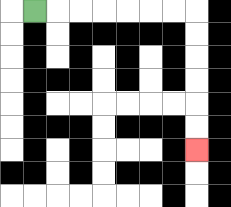{'start': '[1, 0]', 'end': '[8, 6]', 'path_directions': 'R,R,R,R,R,R,R,D,D,D,D,D,D', 'path_coordinates': '[[1, 0], [2, 0], [3, 0], [4, 0], [5, 0], [6, 0], [7, 0], [8, 0], [8, 1], [8, 2], [8, 3], [8, 4], [8, 5], [8, 6]]'}